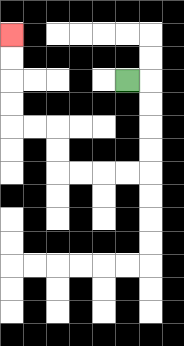{'start': '[5, 3]', 'end': '[0, 1]', 'path_directions': 'R,D,D,D,D,L,L,L,L,U,U,L,L,U,U,U,U', 'path_coordinates': '[[5, 3], [6, 3], [6, 4], [6, 5], [6, 6], [6, 7], [5, 7], [4, 7], [3, 7], [2, 7], [2, 6], [2, 5], [1, 5], [0, 5], [0, 4], [0, 3], [0, 2], [0, 1]]'}